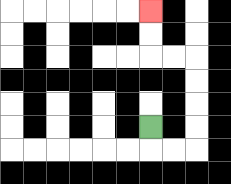{'start': '[6, 5]', 'end': '[6, 0]', 'path_directions': 'D,R,R,U,U,U,U,L,L,U,U', 'path_coordinates': '[[6, 5], [6, 6], [7, 6], [8, 6], [8, 5], [8, 4], [8, 3], [8, 2], [7, 2], [6, 2], [6, 1], [6, 0]]'}